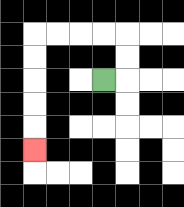{'start': '[4, 3]', 'end': '[1, 6]', 'path_directions': 'R,U,U,L,L,L,L,D,D,D,D,D', 'path_coordinates': '[[4, 3], [5, 3], [5, 2], [5, 1], [4, 1], [3, 1], [2, 1], [1, 1], [1, 2], [1, 3], [1, 4], [1, 5], [1, 6]]'}